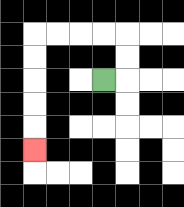{'start': '[4, 3]', 'end': '[1, 6]', 'path_directions': 'R,U,U,L,L,L,L,D,D,D,D,D', 'path_coordinates': '[[4, 3], [5, 3], [5, 2], [5, 1], [4, 1], [3, 1], [2, 1], [1, 1], [1, 2], [1, 3], [1, 4], [1, 5], [1, 6]]'}